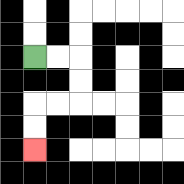{'start': '[1, 2]', 'end': '[1, 6]', 'path_directions': 'R,R,D,D,L,L,D,D', 'path_coordinates': '[[1, 2], [2, 2], [3, 2], [3, 3], [3, 4], [2, 4], [1, 4], [1, 5], [1, 6]]'}